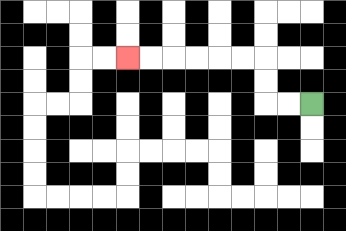{'start': '[13, 4]', 'end': '[5, 2]', 'path_directions': 'L,L,U,U,L,L,L,L,L,L', 'path_coordinates': '[[13, 4], [12, 4], [11, 4], [11, 3], [11, 2], [10, 2], [9, 2], [8, 2], [7, 2], [6, 2], [5, 2]]'}